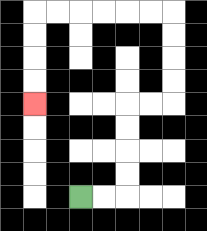{'start': '[3, 8]', 'end': '[1, 4]', 'path_directions': 'R,R,U,U,U,U,R,R,U,U,U,U,L,L,L,L,L,L,D,D,D,D', 'path_coordinates': '[[3, 8], [4, 8], [5, 8], [5, 7], [5, 6], [5, 5], [5, 4], [6, 4], [7, 4], [7, 3], [7, 2], [7, 1], [7, 0], [6, 0], [5, 0], [4, 0], [3, 0], [2, 0], [1, 0], [1, 1], [1, 2], [1, 3], [1, 4]]'}